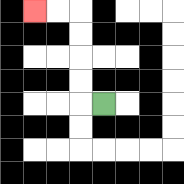{'start': '[4, 4]', 'end': '[1, 0]', 'path_directions': 'L,U,U,U,U,L,L', 'path_coordinates': '[[4, 4], [3, 4], [3, 3], [3, 2], [3, 1], [3, 0], [2, 0], [1, 0]]'}